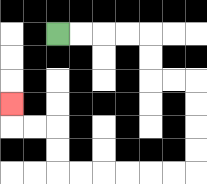{'start': '[2, 1]', 'end': '[0, 4]', 'path_directions': 'R,R,R,R,D,D,R,R,D,D,D,D,L,L,L,L,L,L,U,U,L,L,U', 'path_coordinates': '[[2, 1], [3, 1], [4, 1], [5, 1], [6, 1], [6, 2], [6, 3], [7, 3], [8, 3], [8, 4], [8, 5], [8, 6], [8, 7], [7, 7], [6, 7], [5, 7], [4, 7], [3, 7], [2, 7], [2, 6], [2, 5], [1, 5], [0, 5], [0, 4]]'}